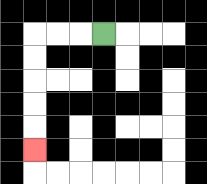{'start': '[4, 1]', 'end': '[1, 6]', 'path_directions': 'L,L,L,D,D,D,D,D', 'path_coordinates': '[[4, 1], [3, 1], [2, 1], [1, 1], [1, 2], [1, 3], [1, 4], [1, 5], [1, 6]]'}